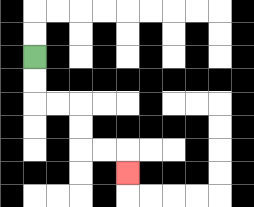{'start': '[1, 2]', 'end': '[5, 7]', 'path_directions': 'D,D,R,R,D,D,R,R,D', 'path_coordinates': '[[1, 2], [1, 3], [1, 4], [2, 4], [3, 4], [3, 5], [3, 6], [4, 6], [5, 6], [5, 7]]'}